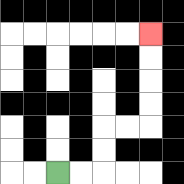{'start': '[2, 7]', 'end': '[6, 1]', 'path_directions': 'R,R,U,U,R,R,U,U,U,U', 'path_coordinates': '[[2, 7], [3, 7], [4, 7], [4, 6], [4, 5], [5, 5], [6, 5], [6, 4], [6, 3], [6, 2], [6, 1]]'}